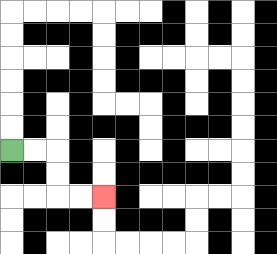{'start': '[0, 6]', 'end': '[4, 8]', 'path_directions': 'R,R,D,D,R,R', 'path_coordinates': '[[0, 6], [1, 6], [2, 6], [2, 7], [2, 8], [3, 8], [4, 8]]'}